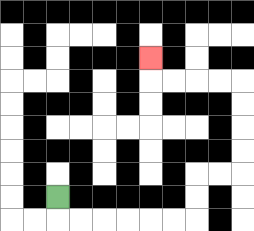{'start': '[2, 8]', 'end': '[6, 2]', 'path_directions': 'D,R,R,R,R,R,R,U,U,R,R,U,U,U,U,L,L,L,L,U', 'path_coordinates': '[[2, 8], [2, 9], [3, 9], [4, 9], [5, 9], [6, 9], [7, 9], [8, 9], [8, 8], [8, 7], [9, 7], [10, 7], [10, 6], [10, 5], [10, 4], [10, 3], [9, 3], [8, 3], [7, 3], [6, 3], [6, 2]]'}